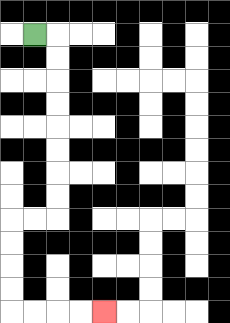{'start': '[1, 1]', 'end': '[4, 13]', 'path_directions': 'R,D,D,D,D,D,D,D,D,L,L,D,D,D,D,R,R,R,R', 'path_coordinates': '[[1, 1], [2, 1], [2, 2], [2, 3], [2, 4], [2, 5], [2, 6], [2, 7], [2, 8], [2, 9], [1, 9], [0, 9], [0, 10], [0, 11], [0, 12], [0, 13], [1, 13], [2, 13], [3, 13], [4, 13]]'}